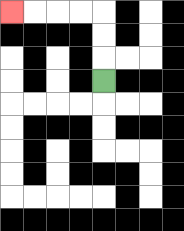{'start': '[4, 3]', 'end': '[0, 0]', 'path_directions': 'U,U,U,L,L,L,L', 'path_coordinates': '[[4, 3], [4, 2], [4, 1], [4, 0], [3, 0], [2, 0], [1, 0], [0, 0]]'}